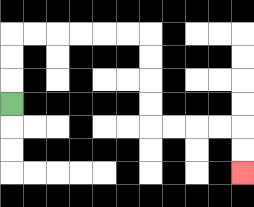{'start': '[0, 4]', 'end': '[10, 7]', 'path_directions': 'U,U,U,R,R,R,R,R,R,D,D,D,D,R,R,R,R,D,D', 'path_coordinates': '[[0, 4], [0, 3], [0, 2], [0, 1], [1, 1], [2, 1], [3, 1], [4, 1], [5, 1], [6, 1], [6, 2], [6, 3], [6, 4], [6, 5], [7, 5], [8, 5], [9, 5], [10, 5], [10, 6], [10, 7]]'}